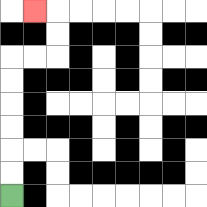{'start': '[0, 8]', 'end': '[1, 0]', 'path_directions': 'U,U,U,U,U,U,R,R,U,U,L', 'path_coordinates': '[[0, 8], [0, 7], [0, 6], [0, 5], [0, 4], [0, 3], [0, 2], [1, 2], [2, 2], [2, 1], [2, 0], [1, 0]]'}